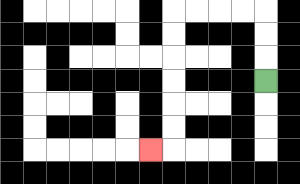{'start': '[11, 3]', 'end': '[6, 6]', 'path_directions': 'U,U,U,L,L,L,L,D,D,D,D,D,D,L', 'path_coordinates': '[[11, 3], [11, 2], [11, 1], [11, 0], [10, 0], [9, 0], [8, 0], [7, 0], [7, 1], [7, 2], [7, 3], [7, 4], [7, 5], [7, 6], [6, 6]]'}